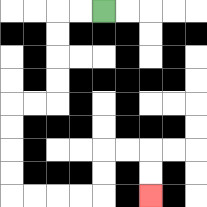{'start': '[4, 0]', 'end': '[6, 8]', 'path_directions': 'L,L,D,D,D,D,L,L,D,D,D,D,R,R,R,R,U,U,R,R,D,D', 'path_coordinates': '[[4, 0], [3, 0], [2, 0], [2, 1], [2, 2], [2, 3], [2, 4], [1, 4], [0, 4], [0, 5], [0, 6], [0, 7], [0, 8], [1, 8], [2, 8], [3, 8], [4, 8], [4, 7], [4, 6], [5, 6], [6, 6], [6, 7], [6, 8]]'}